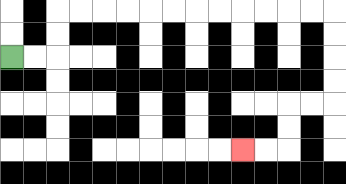{'start': '[0, 2]', 'end': '[10, 6]', 'path_directions': 'R,R,U,U,R,R,R,R,R,R,R,R,R,R,R,R,D,D,D,D,L,L,D,D,L,L', 'path_coordinates': '[[0, 2], [1, 2], [2, 2], [2, 1], [2, 0], [3, 0], [4, 0], [5, 0], [6, 0], [7, 0], [8, 0], [9, 0], [10, 0], [11, 0], [12, 0], [13, 0], [14, 0], [14, 1], [14, 2], [14, 3], [14, 4], [13, 4], [12, 4], [12, 5], [12, 6], [11, 6], [10, 6]]'}